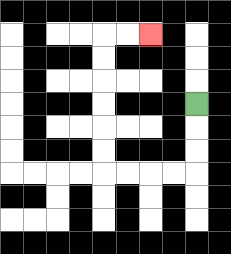{'start': '[8, 4]', 'end': '[6, 1]', 'path_directions': 'D,D,D,L,L,L,L,U,U,U,U,U,U,R,R', 'path_coordinates': '[[8, 4], [8, 5], [8, 6], [8, 7], [7, 7], [6, 7], [5, 7], [4, 7], [4, 6], [4, 5], [4, 4], [4, 3], [4, 2], [4, 1], [5, 1], [6, 1]]'}